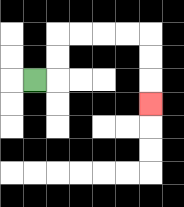{'start': '[1, 3]', 'end': '[6, 4]', 'path_directions': 'R,U,U,R,R,R,R,D,D,D', 'path_coordinates': '[[1, 3], [2, 3], [2, 2], [2, 1], [3, 1], [4, 1], [5, 1], [6, 1], [6, 2], [6, 3], [6, 4]]'}